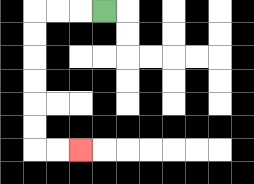{'start': '[4, 0]', 'end': '[3, 6]', 'path_directions': 'L,L,L,D,D,D,D,D,D,R,R', 'path_coordinates': '[[4, 0], [3, 0], [2, 0], [1, 0], [1, 1], [1, 2], [1, 3], [1, 4], [1, 5], [1, 6], [2, 6], [3, 6]]'}